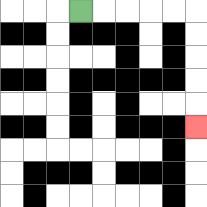{'start': '[3, 0]', 'end': '[8, 5]', 'path_directions': 'R,R,R,R,R,D,D,D,D,D', 'path_coordinates': '[[3, 0], [4, 0], [5, 0], [6, 0], [7, 0], [8, 0], [8, 1], [8, 2], [8, 3], [8, 4], [8, 5]]'}